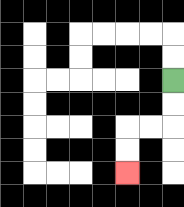{'start': '[7, 3]', 'end': '[5, 7]', 'path_directions': 'D,D,L,L,D,D', 'path_coordinates': '[[7, 3], [7, 4], [7, 5], [6, 5], [5, 5], [5, 6], [5, 7]]'}